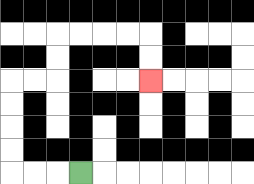{'start': '[3, 7]', 'end': '[6, 3]', 'path_directions': 'L,L,L,U,U,U,U,R,R,U,U,R,R,R,R,D,D', 'path_coordinates': '[[3, 7], [2, 7], [1, 7], [0, 7], [0, 6], [0, 5], [0, 4], [0, 3], [1, 3], [2, 3], [2, 2], [2, 1], [3, 1], [4, 1], [5, 1], [6, 1], [6, 2], [6, 3]]'}